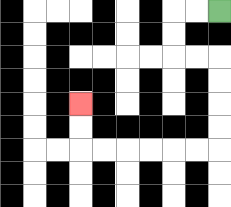{'start': '[9, 0]', 'end': '[3, 4]', 'path_directions': 'L,L,D,D,R,R,D,D,D,D,L,L,L,L,L,L,U,U', 'path_coordinates': '[[9, 0], [8, 0], [7, 0], [7, 1], [7, 2], [8, 2], [9, 2], [9, 3], [9, 4], [9, 5], [9, 6], [8, 6], [7, 6], [6, 6], [5, 6], [4, 6], [3, 6], [3, 5], [3, 4]]'}